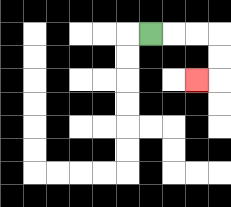{'start': '[6, 1]', 'end': '[8, 3]', 'path_directions': 'R,R,R,D,D,L', 'path_coordinates': '[[6, 1], [7, 1], [8, 1], [9, 1], [9, 2], [9, 3], [8, 3]]'}